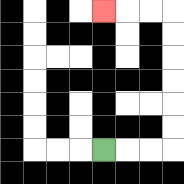{'start': '[4, 6]', 'end': '[4, 0]', 'path_directions': 'R,R,R,U,U,U,U,U,U,L,L,L', 'path_coordinates': '[[4, 6], [5, 6], [6, 6], [7, 6], [7, 5], [7, 4], [7, 3], [7, 2], [7, 1], [7, 0], [6, 0], [5, 0], [4, 0]]'}